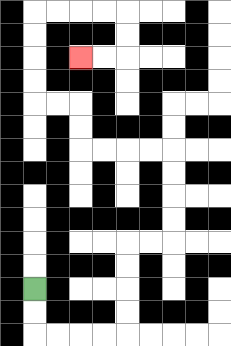{'start': '[1, 12]', 'end': '[3, 2]', 'path_directions': 'D,D,R,R,R,R,U,U,U,U,R,R,U,U,U,U,L,L,L,L,U,U,L,L,U,U,U,U,R,R,R,R,D,D,L,L', 'path_coordinates': '[[1, 12], [1, 13], [1, 14], [2, 14], [3, 14], [4, 14], [5, 14], [5, 13], [5, 12], [5, 11], [5, 10], [6, 10], [7, 10], [7, 9], [7, 8], [7, 7], [7, 6], [6, 6], [5, 6], [4, 6], [3, 6], [3, 5], [3, 4], [2, 4], [1, 4], [1, 3], [1, 2], [1, 1], [1, 0], [2, 0], [3, 0], [4, 0], [5, 0], [5, 1], [5, 2], [4, 2], [3, 2]]'}